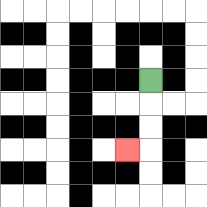{'start': '[6, 3]', 'end': '[5, 6]', 'path_directions': 'D,D,D,L', 'path_coordinates': '[[6, 3], [6, 4], [6, 5], [6, 6], [5, 6]]'}